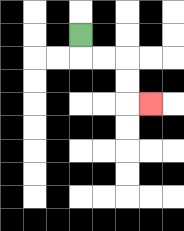{'start': '[3, 1]', 'end': '[6, 4]', 'path_directions': 'D,R,R,D,D,R', 'path_coordinates': '[[3, 1], [3, 2], [4, 2], [5, 2], [5, 3], [5, 4], [6, 4]]'}